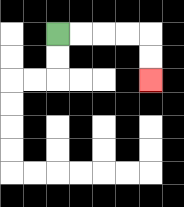{'start': '[2, 1]', 'end': '[6, 3]', 'path_directions': 'R,R,R,R,D,D', 'path_coordinates': '[[2, 1], [3, 1], [4, 1], [5, 1], [6, 1], [6, 2], [6, 3]]'}